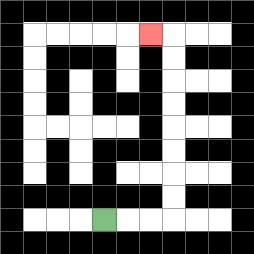{'start': '[4, 9]', 'end': '[6, 1]', 'path_directions': 'R,R,R,U,U,U,U,U,U,U,U,L', 'path_coordinates': '[[4, 9], [5, 9], [6, 9], [7, 9], [7, 8], [7, 7], [7, 6], [7, 5], [7, 4], [7, 3], [7, 2], [7, 1], [6, 1]]'}